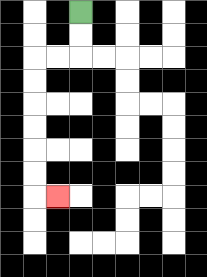{'start': '[3, 0]', 'end': '[2, 8]', 'path_directions': 'D,D,L,L,D,D,D,D,D,D,R', 'path_coordinates': '[[3, 0], [3, 1], [3, 2], [2, 2], [1, 2], [1, 3], [1, 4], [1, 5], [1, 6], [1, 7], [1, 8], [2, 8]]'}